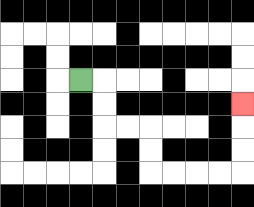{'start': '[3, 3]', 'end': '[10, 4]', 'path_directions': 'R,D,D,R,R,D,D,R,R,R,R,U,U,U', 'path_coordinates': '[[3, 3], [4, 3], [4, 4], [4, 5], [5, 5], [6, 5], [6, 6], [6, 7], [7, 7], [8, 7], [9, 7], [10, 7], [10, 6], [10, 5], [10, 4]]'}